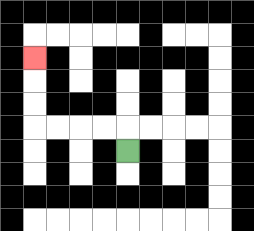{'start': '[5, 6]', 'end': '[1, 2]', 'path_directions': 'U,L,L,L,L,U,U,U', 'path_coordinates': '[[5, 6], [5, 5], [4, 5], [3, 5], [2, 5], [1, 5], [1, 4], [1, 3], [1, 2]]'}